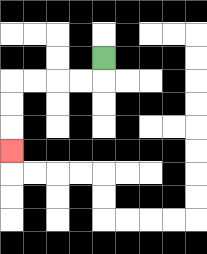{'start': '[4, 2]', 'end': '[0, 6]', 'path_directions': 'D,L,L,L,L,D,D,D', 'path_coordinates': '[[4, 2], [4, 3], [3, 3], [2, 3], [1, 3], [0, 3], [0, 4], [0, 5], [0, 6]]'}